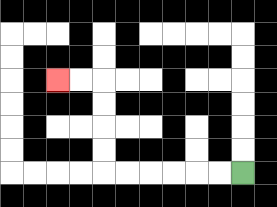{'start': '[10, 7]', 'end': '[2, 3]', 'path_directions': 'L,L,L,L,L,L,U,U,U,U,L,L', 'path_coordinates': '[[10, 7], [9, 7], [8, 7], [7, 7], [6, 7], [5, 7], [4, 7], [4, 6], [4, 5], [4, 4], [4, 3], [3, 3], [2, 3]]'}